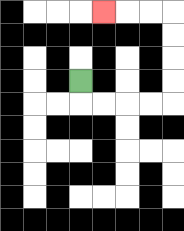{'start': '[3, 3]', 'end': '[4, 0]', 'path_directions': 'D,R,R,R,R,U,U,U,U,L,L,L', 'path_coordinates': '[[3, 3], [3, 4], [4, 4], [5, 4], [6, 4], [7, 4], [7, 3], [7, 2], [7, 1], [7, 0], [6, 0], [5, 0], [4, 0]]'}